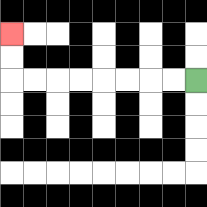{'start': '[8, 3]', 'end': '[0, 1]', 'path_directions': 'L,L,L,L,L,L,L,L,U,U', 'path_coordinates': '[[8, 3], [7, 3], [6, 3], [5, 3], [4, 3], [3, 3], [2, 3], [1, 3], [0, 3], [0, 2], [0, 1]]'}